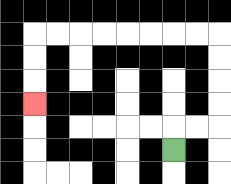{'start': '[7, 6]', 'end': '[1, 4]', 'path_directions': 'U,R,R,U,U,U,U,L,L,L,L,L,L,L,L,D,D,D', 'path_coordinates': '[[7, 6], [7, 5], [8, 5], [9, 5], [9, 4], [9, 3], [9, 2], [9, 1], [8, 1], [7, 1], [6, 1], [5, 1], [4, 1], [3, 1], [2, 1], [1, 1], [1, 2], [1, 3], [1, 4]]'}